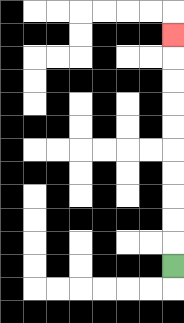{'start': '[7, 11]', 'end': '[7, 1]', 'path_directions': 'U,U,U,U,U,U,U,U,U,U', 'path_coordinates': '[[7, 11], [7, 10], [7, 9], [7, 8], [7, 7], [7, 6], [7, 5], [7, 4], [7, 3], [7, 2], [7, 1]]'}